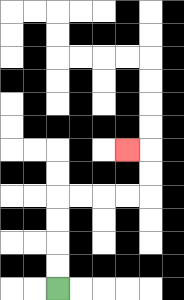{'start': '[2, 12]', 'end': '[5, 6]', 'path_directions': 'U,U,U,U,R,R,R,R,U,U,L', 'path_coordinates': '[[2, 12], [2, 11], [2, 10], [2, 9], [2, 8], [3, 8], [4, 8], [5, 8], [6, 8], [6, 7], [6, 6], [5, 6]]'}